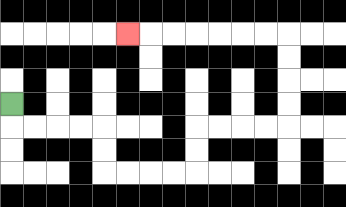{'start': '[0, 4]', 'end': '[5, 1]', 'path_directions': 'D,R,R,R,R,D,D,R,R,R,R,U,U,R,R,R,R,U,U,U,U,L,L,L,L,L,L,L', 'path_coordinates': '[[0, 4], [0, 5], [1, 5], [2, 5], [3, 5], [4, 5], [4, 6], [4, 7], [5, 7], [6, 7], [7, 7], [8, 7], [8, 6], [8, 5], [9, 5], [10, 5], [11, 5], [12, 5], [12, 4], [12, 3], [12, 2], [12, 1], [11, 1], [10, 1], [9, 1], [8, 1], [7, 1], [6, 1], [5, 1]]'}